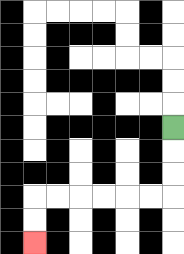{'start': '[7, 5]', 'end': '[1, 10]', 'path_directions': 'D,D,D,L,L,L,L,L,L,D,D', 'path_coordinates': '[[7, 5], [7, 6], [7, 7], [7, 8], [6, 8], [5, 8], [4, 8], [3, 8], [2, 8], [1, 8], [1, 9], [1, 10]]'}